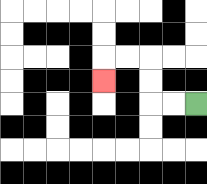{'start': '[8, 4]', 'end': '[4, 3]', 'path_directions': 'L,L,U,U,L,L,D', 'path_coordinates': '[[8, 4], [7, 4], [6, 4], [6, 3], [6, 2], [5, 2], [4, 2], [4, 3]]'}